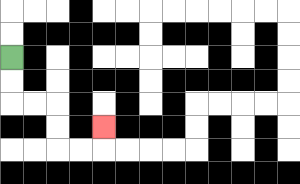{'start': '[0, 2]', 'end': '[4, 5]', 'path_directions': 'D,D,R,R,D,D,R,R,U', 'path_coordinates': '[[0, 2], [0, 3], [0, 4], [1, 4], [2, 4], [2, 5], [2, 6], [3, 6], [4, 6], [4, 5]]'}